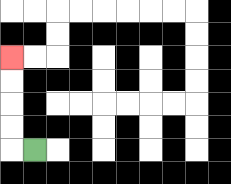{'start': '[1, 6]', 'end': '[0, 2]', 'path_directions': 'L,U,U,U,U', 'path_coordinates': '[[1, 6], [0, 6], [0, 5], [0, 4], [0, 3], [0, 2]]'}